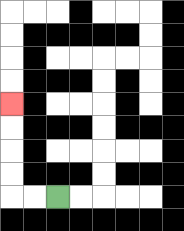{'start': '[2, 8]', 'end': '[0, 4]', 'path_directions': 'L,L,U,U,U,U', 'path_coordinates': '[[2, 8], [1, 8], [0, 8], [0, 7], [0, 6], [0, 5], [0, 4]]'}